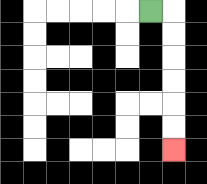{'start': '[6, 0]', 'end': '[7, 6]', 'path_directions': 'R,D,D,D,D,D,D', 'path_coordinates': '[[6, 0], [7, 0], [7, 1], [7, 2], [7, 3], [7, 4], [7, 5], [7, 6]]'}